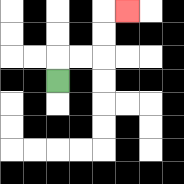{'start': '[2, 3]', 'end': '[5, 0]', 'path_directions': 'U,R,R,U,U,R', 'path_coordinates': '[[2, 3], [2, 2], [3, 2], [4, 2], [4, 1], [4, 0], [5, 0]]'}